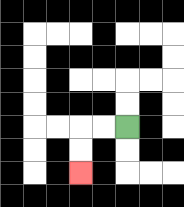{'start': '[5, 5]', 'end': '[3, 7]', 'path_directions': 'L,L,D,D', 'path_coordinates': '[[5, 5], [4, 5], [3, 5], [3, 6], [3, 7]]'}